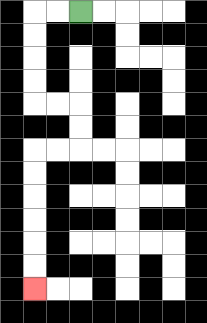{'start': '[3, 0]', 'end': '[1, 12]', 'path_directions': 'L,L,D,D,D,D,R,R,D,D,L,L,D,D,D,D,D,D', 'path_coordinates': '[[3, 0], [2, 0], [1, 0], [1, 1], [1, 2], [1, 3], [1, 4], [2, 4], [3, 4], [3, 5], [3, 6], [2, 6], [1, 6], [1, 7], [1, 8], [1, 9], [1, 10], [1, 11], [1, 12]]'}